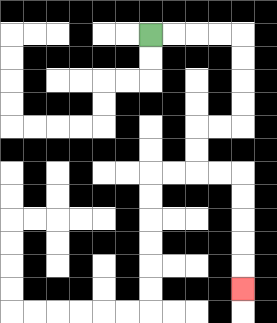{'start': '[6, 1]', 'end': '[10, 12]', 'path_directions': 'R,R,R,R,D,D,D,D,L,L,D,D,R,R,D,D,D,D,D', 'path_coordinates': '[[6, 1], [7, 1], [8, 1], [9, 1], [10, 1], [10, 2], [10, 3], [10, 4], [10, 5], [9, 5], [8, 5], [8, 6], [8, 7], [9, 7], [10, 7], [10, 8], [10, 9], [10, 10], [10, 11], [10, 12]]'}